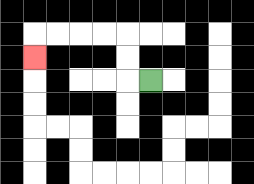{'start': '[6, 3]', 'end': '[1, 2]', 'path_directions': 'L,U,U,L,L,L,L,D', 'path_coordinates': '[[6, 3], [5, 3], [5, 2], [5, 1], [4, 1], [3, 1], [2, 1], [1, 1], [1, 2]]'}